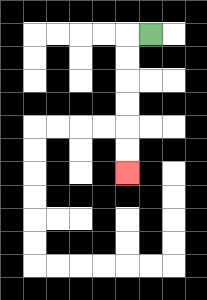{'start': '[6, 1]', 'end': '[5, 7]', 'path_directions': 'L,D,D,D,D,D,D', 'path_coordinates': '[[6, 1], [5, 1], [5, 2], [5, 3], [5, 4], [5, 5], [5, 6], [5, 7]]'}